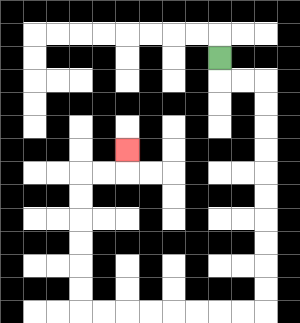{'start': '[9, 2]', 'end': '[5, 6]', 'path_directions': 'D,R,R,D,D,D,D,D,D,D,D,D,D,L,L,L,L,L,L,L,L,U,U,U,U,U,U,R,R,U', 'path_coordinates': '[[9, 2], [9, 3], [10, 3], [11, 3], [11, 4], [11, 5], [11, 6], [11, 7], [11, 8], [11, 9], [11, 10], [11, 11], [11, 12], [11, 13], [10, 13], [9, 13], [8, 13], [7, 13], [6, 13], [5, 13], [4, 13], [3, 13], [3, 12], [3, 11], [3, 10], [3, 9], [3, 8], [3, 7], [4, 7], [5, 7], [5, 6]]'}